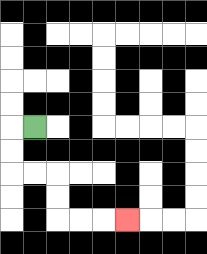{'start': '[1, 5]', 'end': '[5, 9]', 'path_directions': 'L,D,D,R,R,D,D,R,R,R', 'path_coordinates': '[[1, 5], [0, 5], [0, 6], [0, 7], [1, 7], [2, 7], [2, 8], [2, 9], [3, 9], [4, 9], [5, 9]]'}